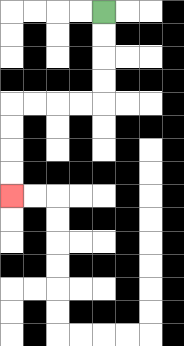{'start': '[4, 0]', 'end': '[0, 8]', 'path_directions': 'D,D,D,D,L,L,L,L,D,D,D,D', 'path_coordinates': '[[4, 0], [4, 1], [4, 2], [4, 3], [4, 4], [3, 4], [2, 4], [1, 4], [0, 4], [0, 5], [0, 6], [0, 7], [0, 8]]'}